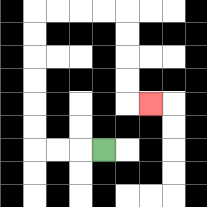{'start': '[4, 6]', 'end': '[6, 4]', 'path_directions': 'L,L,L,U,U,U,U,U,U,R,R,R,R,D,D,D,D,R', 'path_coordinates': '[[4, 6], [3, 6], [2, 6], [1, 6], [1, 5], [1, 4], [1, 3], [1, 2], [1, 1], [1, 0], [2, 0], [3, 0], [4, 0], [5, 0], [5, 1], [5, 2], [5, 3], [5, 4], [6, 4]]'}